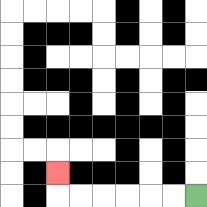{'start': '[8, 8]', 'end': '[2, 7]', 'path_directions': 'L,L,L,L,L,L,U', 'path_coordinates': '[[8, 8], [7, 8], [6, 8], [5, 8], [4, 8], [3, 8], [2, 8], [2, 7]]'}